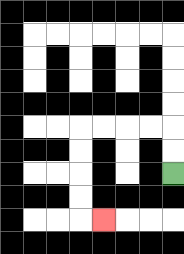{'start': '[7, 7]', 'end': '[4, 9]', 'path_directions': 'U,U,L,L,L,L,D,D,D,D,R', 'path_coordinates': '[[7, 7], [7, 6], [7, 5], [6, 5], [5, 5], [4, 5], [3, 5], [3, 6], [3, 7], [3, 8], [3, 9], [4, 9]]'}